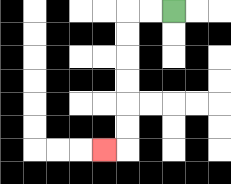{'start': '[7, 0]', 'end': '[4, 6]', 'path_directions': 'L,L,D,D,D,D,D,D,L', 'path_coordinates': '[[7, 0], [6, 0], [5, 0], [5, 1], [5, 2], [5, 3], [5, 4], [5, 5], [5, 6], [4, 6]]'}